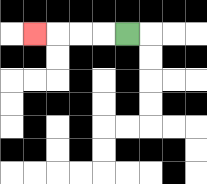{'start': '[5, 1]', 'end': '[1, 1]', 'path_directions': 'L,L,L,L', 'path_coordinates': '[[5, 1], [4, 1], [3, 1], [2, 1], [1, 1]]'}